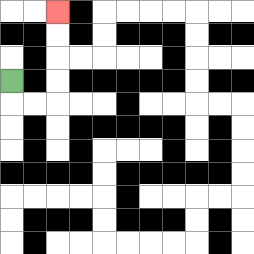{'start': '[0, 3]', 'end': '[2, 0]', 'path_directions': 'D,R,R,U,U,U,U', 'path_coordinates': '[[0, 3], [0, 4], [1, 4], [2, 4], [2, 3], [2, 2], [2, 1], [2, 0]]'}